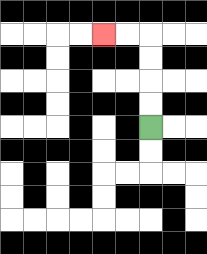{'start': '[6, 5]', 'end': '[4, 1]', 'path_directions': 'U,U,U,U,L,L', 'path_coordinates': '[[6, 5], [6, 4], [6, 3], [6, 2], [6, 1], [5, 1], [4, 1]]'}